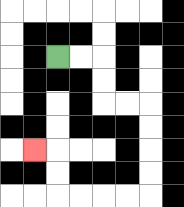{'start': '[2, 2]', 'end': '[1, 6]', 'path_directions': 'R,R,D,D,R,R,D,D,D,D,L,L,L,L,U,U,L', 'path_coordinates': '[[2, 2], [3, 2], [4, 2], [4, 3], [4, 4], [5, 4], [6, 4], [6, 5], [6, 6], [6, 7], [6, 8], [5, 8], [4, 8], [3, 8], [2, 8], [2, 7], [2, 6], [1, 6]]'}